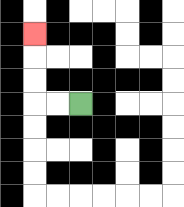{'start': '[3, 4]', 'end': '[1, 1]', 'path_directions': 'L,L,U,U,U', 'path_coordinates': '[[3, 4], [2, 4], [1, 4], [1, 3], [1, 2], [1, 1]]'}